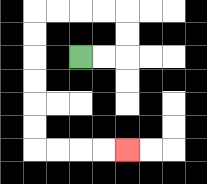{'start': '[3, 2]', 'end': '[5, 6]', 'path_directions': 'R,R,U,U,L,L,L,L,D,D,D,D,D,D,R,R,R,R', 'path_coordinates': '[[3, 2], [4, 2], [5, 2], [5, 1], [5, 0], [4, 0], [3, 0], [2, 0], [1, 0], [1, 1], [1, 2], [1, 3], [1, 4], [1, 5], [1, 6], [2, 6], [3, 6], [4, 6], [5, 6]]'}